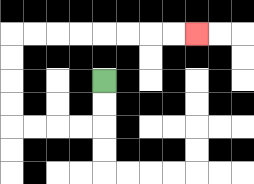{'start': '[4, 3]', 'end': '[8, 1]', 'path_directions': 'D,D,L,L,L,L,U,U,U,U,R,R,R,R,R,R,R,R', 'path_coordinates': '[[4, 3], [4, 4], [4, 5], [3, 5], [2, 5], [1, 5], [0, 5], [0, 4], [0, 3], [0, 2], [0, 1], [1, 1], [2, 1], [3, 1], [4, 1], [5, 1], [6, 1], [7, 1], [8, 1]]'}